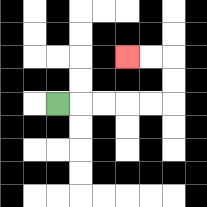{'start': '[2, 4]', 'end': '[5, 2]', 'path_directions': 'R,R,R,R,R,U,U,L,L', 'path_coordinates': '[[2, 4], [3, 4], [4, 4], [5, 4], [6, 4], [7, 4], [7, 3], [7, 2], [6, 2], [5, 2]]'}